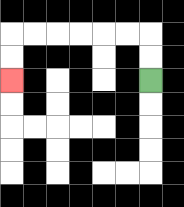{'start': '[6, 3]', 'end': '[0, 3]', 'path_directions': 'U,U,L,L,L,L,L,L,D,D', 'path_coordinates': '[[6, 3], [6, 2], [6, 1], [5, 1], [4, 1], [3, 1], [2, 1], [1, 1], [0, 1], [0, 2], [0, 3]]'}